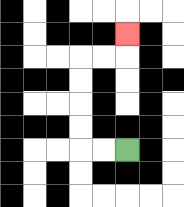{'start': '[5, 6]', 'end': '[5, 1]', 'path_directions': 'L,L,U,U,U,U,R,R,U', 'path_coordinates': '[[5, 6], [4, 6], [3, 6], [3, 5], [3, 4], [3, 3], [3, 2], [4, 2], [5, 2], [5, 1]]'}